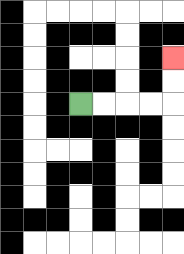{'start': '[3, 4]', 'end': '[7, 2]', 'path_directions': 'R,R,R,R,U,U', 'path_coordinates': '[[3, 4], [4, 4], [5, 4], [6, 4], [7, 4], [7, 3], [7, 2]]'}